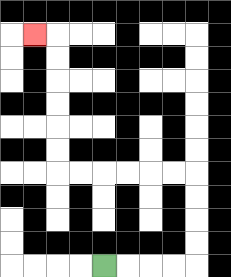{'start': '[4, 11]', 'end': '[1, 1]', 'path_directions': 'R,R,R,R,U,U,U,U,L,L,L,L,L,L,U,U,U,U,U,U,L', 'path_coordinates': '[[4, 11], [5, 11], [6, 11], [7, 11], [8, 11], [8, 10], [8, 9], [8, 8], [8, 7], [7, 7], [6, 7], [5, 7], [4, 7], [3, 7], [2, 7], [2, 6], [2, 5], [2, 4], [2, 3], [2, 2], [2, 1], [1, 1]]'}